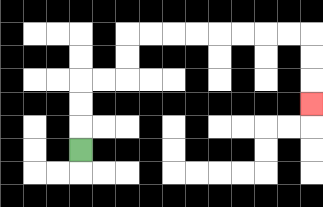{'start': '[3, 6]', 'end': '[13, 4]', 'path_directions': 'U,U,U,R,R,U,U,R,R,R,R,R,R,R,R,D,D,D', 'path_coordinates': '[[3, 6], [3, 5], [3, 4], [3, 3], [4, 3], [5, 3], [5, 2], [5, 1], [6, 1], [7, 1], [8, 1], [9, 1], [10, 1], [11, 1], [12, 1], [13, 1], [13, 2], [13, 3], [13, 4]]'}